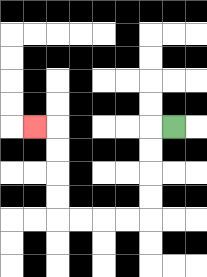{'start': '[7, 5]', 'end': '[1, 5]', 'path_directions': 'L,D,D,D,D,L,L,L,L,U,U,U,U,L', 'path_coordinates': '[[7, 5], [6, 5], [6, 6], [6, 7], [6, 8], [6, 9], [5, 9], [4, 9], [3, 9], [2, 9], [2, 8], [2, 7], [2, 6], [2, 5], [1, 5]]'}